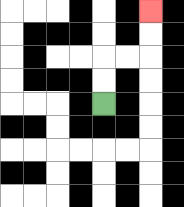{'start': '[4, 4]', 'end': '[6, 0]', 'path_directions': 'U,U,R,R,U,U', 'path_coordinates': '[[4, 4], [4, 3], [4, 2], [5, 2], [6, 2], [6, 1], [6, 0]]'}